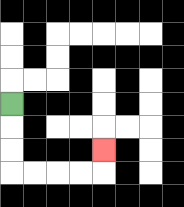{'start': '[0, 4]', 'end': '[4, 6]', 'path_directions': 'D,D,D,R,R,R,R,U', 'path_coordinates': '[[0, 4], [0, 5], [0, 6], [0, 7], [1, 7], [2, 7], [3, 7], [4, 7], [4, 6]]'}